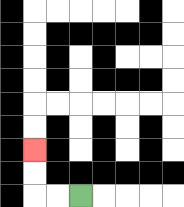{'start': '[3, 8]', 'end': '[1, 6]', 'path_directions': 'L,L,U,U', 'path_coordinates': '[[3, 8], [2, 8], [1, 8], [1, 7], [1, 6]]'}